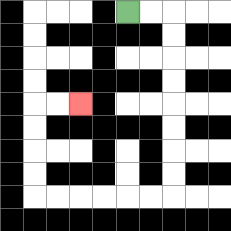{'start': '[5, 0]', 'end': '[3, 4]', 'path_directions': 'R,R,D,D,D,D,D,D,D,D,L,L,L,L,L,L,U,U,U,U,R,R', 'path_coordinates': '[[5, 0], [6, 0], [7, 0], [7, 1], [7, 2], [7, 3], [7, 4], [7, 5], [7, 6], [7, 7], [7, 8], [6, 8], [5, 8], [4, 8], [3, 8], [2, 8], [1, 8], [1, 7], [1, 6], [1, 5], [1, 4], [2, 4], [3, 4]]'}